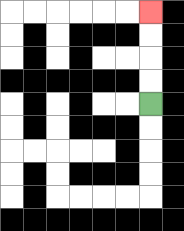{'start': '[6, 4]', 'end': '[6, 0]', 'path_directions': 'U,U,U,U', 'path_coordinates': '[[6, 4], [6, 3], [6, 2], [6, 1], [6, 0]]'}